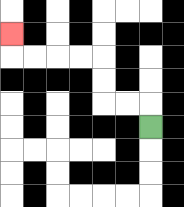{'start': '[6, 5]', 'end': '[0, 1]', 'path_directions': 'U,L,L,U,U,L,L,L,L,U', 'path_coordinates': '[[6, 5], [6, 4], [5, 4], [4, 4], [4, 3], [4, 2], [3, 2], [2, 2], [1, 2], [0, 2], [0, 1]]'}